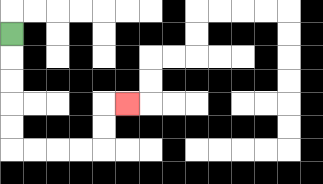{'start': '[0, 1]', 'end': '[5, 4]', 'path_directions': 'D,D,D,D,D,R,R,R,R,U,U,R', 'path_coordinates': '[[0, 1], [0, 2], [0, 3], [0, 4], [0, 5], [0, 6], [1, 6], [2, 6], [3, 6], [4, 6], [4, 5], [4, 4], [5, 4]]'}